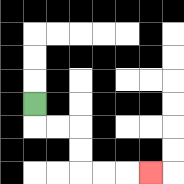{'start': '[1, 4]', 'end': '[6, 7]', 'path_directions': 'D,R,R,D,D,R,R,R', 'path_coordinates': '[[1, 4], [1, 5], [2, 5], [3, 5], [3, 6], [3, 7], [4, 7], [5, 7], [6, 7]]'}